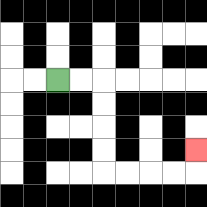{'start': '[2, 3]', 'end': '[8, 6]', 'path_directions': 'R,R,D,D,D,D,R,R,R,R,U', 'path_coordinates': '[[2, 3], [3, 3], [4, 3], [4, 4], [4, 5], [4, 6], [4, 7], [5, 7], [6, 7], [7, 7], [8, 7], [8, 6]]'}